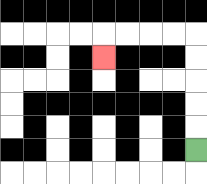{'start': '[8, 6]', 'end': '[4, 2]', 'path_directions': 'U,U,U,U,U,L,L,L,L,D', 'path_coordinates': '[[8, 6], [8, 5], [8, 4], [8, 3], [8, 2], [8, 1], [7, 1], [6, 1], [5, 1], [4, 1], [4, 2]]'}